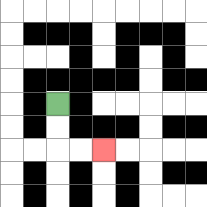{'start': '[2, 4]', 'end': '[4, 6]', 'path_directions': 'D,D,R,R', 'path_coordinates': '[[2, 4], [2, 5], [2, 6], [3, 6], [4, 6]]'}